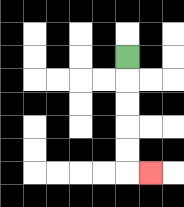{'start': '[5, 2]', 'end': '[6, 7]', 'path_directions': 'D,D,D,D,D,R', 'path_coordinates': '[[5, 2], [5, 3], [5, 4], [5, 5], [5, 6], [5, 7], [6, 7]]'}